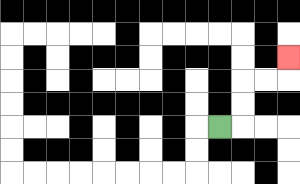{'start': '[9, 5]', 'end': '[12, 2]', 'path_directions': 'R,U,U,R,R,U', 'path_coordinates': '[[9, 5], [10, 5], [10, 4], [10, 3], [11, 3], [12, 3], [12, 2]]'}